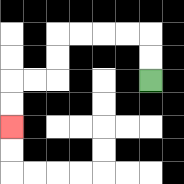{'start': '[6, 3]', 'end': '[0, 5]', 'path_directions': 'U,U,L,L,L,L,D,D,L,L,D,D', 'path_coordinates': '[[6, 3], [6, 2], [6, 1], [5, 1], [4, 1], [3, 1], [2, 1], [2, 2], [2, 3], [1, 3], [0, 3], [0, 4], [0, 5]]'}